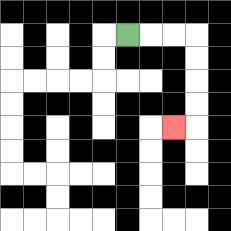{'start': '[5, 1]', 'end': '[7, 5]', 'path_directions': 'R,R,R,D,D,D,D,L', 'path_coordinates': '[[5, 1], [6, 1], [7, 1], [8, 1], [8, 2], [8, 3], [8, 4], [8, 5], [7, 5]]'}